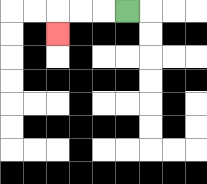{'start': '[5, 0]', 'end': '[2, 1]', 'path_directions': 'L,L,L,D', 'path_coordinates': '[[5, 0], [4, 0], [3, 0], [2, 0], [2, 1]]'}